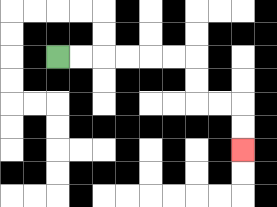{'start': '[2, 2]', 'end': '[10, 6]', 'path_directions': 'R,R,R,R,R,R,D,D,R,R,D,D', 'path_coordinates': '[[2, 2], [3, 2], [4, 2], [5, 2], [6, 2], [7, 2], [8, 2], [8, 3], [8, 4], [9, 4], [10, 4], [10, 5], [10, 6]]'}